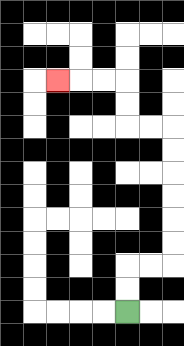{'start': '[5, 13]', 'end': '[2, 3]', 'path_directions': 'U,U,R,R,U,U,U,U,U,U,L,L,U,U,L,L,L', 'path_coordinates': '[[5, 13], [5, 12], [5, 11], [6, 11], [7, 11], [7, 10], [7, 9], [7, 8], [7, 7], [7, 6], [7, 5], [6, 5], [5, 5], [5, 4], [5, 3], [4, 3], [3, 3], [2, 3]]'}